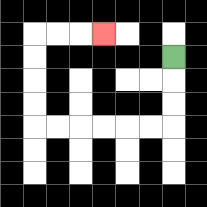{'start': '[7, 2]', 'end': '[4, 1]', 'path_directions': 'D,D,D,L,L,L,L,L,L,U,U,U,U,R,R,R', 'path_coordinates': '[[7, 2], [7, 3], [7, 4], [7, 5], [6, 5], [5, 5], [4, 5], [3, 5], [2, 5], [1, 5], [1, 4], [1, 3], [1, 2], [1, 1], [2, 1], [3, 1], [4, 1]]'}